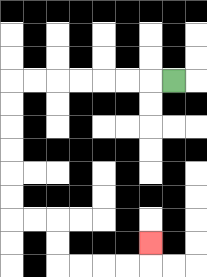{'start': '[7, 3]', 'end': '[6, 10]', 'path_directions': 'L,L,L,L,L,L,L,D,D,D,D,D,D,R,R,D,D,R,R,R,R,U', 'path_coordinates': '[[7, 3], [6, 3], [5, 3], [4, 3], [3, 3], [2, 3], [1, 3], [0, 3], [0, 4], [0, 5], [0, 6], [0, 7], [0, 8], [0, 9], [1, 9], [2, 9], [2, 10], [2, 11], [3, 11], [4, 11], [5, 11], [6, 11], [6, 10]]'}